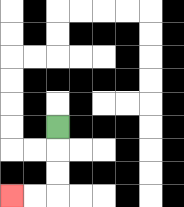{'start': '[2, 5]', 'end': '[0, 8]', 'path_directions': 'D,D,D,L,L', 'path_coordinates': '[[2, 5], [2, 6], [2, 7], [2, 8], [1, 8], [0, 8]]'}